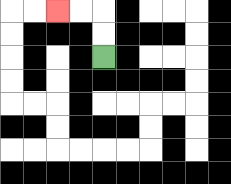{'start': '[4, 2]', 'end': '[2, 0]', 'path_directions': 'U,U,L,L', 'path_coordinates': '[[4, 2], [4, 1], [4, 0], [3, 0], [2, 0]]'}